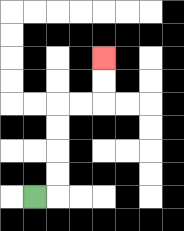{'start': '[1, 8]', 'end': '[4, 2]', 'path_directions': 'R,U,U,U,U,R,R,U,U', 'path_coordinates': '[[1, 8], [2, 8], [2, 7], [2, 6], [2, 5], [2, 4], [3, 4], [4, 4], [4, 3], [4, 2]]'}